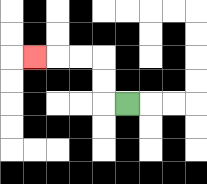{'start': '[5, 4]', 'end': '[1, 2]', 'path_directions': 'L,U,U,L,L,L', 'path_coordinates': '[[5, 4], [4, 4], [4, 3], [4, 2], [3, 2], [2, 2], [1, 2]]'}